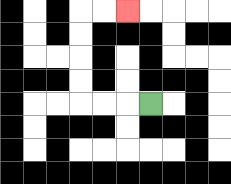{'start': '[6, 4]', 'end': '[5, 0]', 'path_directions': 'L,L,L,U,U,U,U,R,R', 'path_coordinates': '[[6, 4], [5, 4], [4, 4], [3, 4], [3, 3], [3, 2], [3, 1], [3, 0], [4, 0], [5, 0]]'}